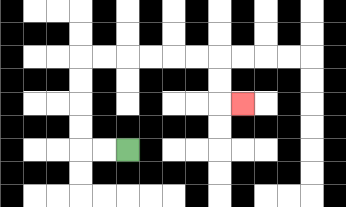{'start': '[5, 6]', 'end': '[10, 4]', 'path_directions': 'L,L,U,U,U,U,R,R,R,R,R,R,D,D,R', 'path_coordinates': '[[5, 6], [4, 6], [3, 6], [3, 5], [3, 4], [3, 3], [3, 2], [4, 2], [5, 2], [6, 2], [7, 2], [8, 2], [9, 2], [9, 3], [9, 4], [10, 4]]'}